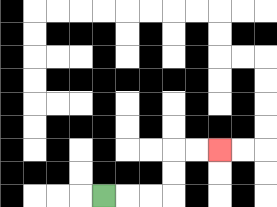{'start': '[4, 8]', 'end': '[9, 6]', 'path_directions': 'R,R,R,U,U,R,R', 'path_coordinates': '[[4, 8], [5, 8], [6, 8], [7, 8], [7, 7], [7, 6], [8, 6], [9, 6]]'}